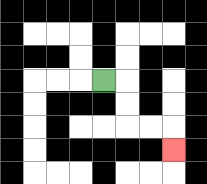{'start': '[4, 3]', 'end': '[7, 6]', 'path_directions': 'R,D,D,R,R,D', 'path_coordinates': '[[4, 3], [5, 3], [5, 4], [5, 5], [6, 5], [7, 5], [7, 6]]'}